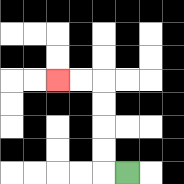{'start': '[5, 7]', 'end': '[2, 3]', 'path_directions': 'L,U,U,U,U,L,L', 'path_coordinates': '[[5, 7], [4, 7], [4, 6], [4, 5], [4, 4], [4, 3], [3, 3], [2, 3]]'}